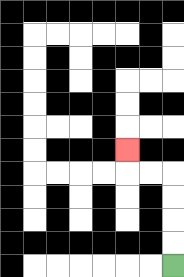{'start': '[7, 11]', 'end': '[5, 6]', 'path_directions': 'U,U,U,U,L,L,U', 'path_coordinates': '[[7, 11], [7, 10], [7, 9], [7, 8], [7, 7], [6, 7], [5, 7], [5, 6]]'}